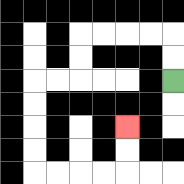{'start': '[7, 3]', 'end': '[5, 5]', 'path_directions': 'U,U,L,L,L,L,D,D,L,L,D,D,D,D,R,R,R,R,U,U', 'path_coordinates': '[[7, 3], [7, 2], [7, 1], [6, 1], [5, 1], [4, 1], [3, 1], [3, 2], [3, 3], [2, 3], [1, 3], [1, 4], [1, 5], [1, 6], [1, 7], [2, 7], [3, 7], [4, 7], [5, 7], [5, 6], [5, 5]]'}